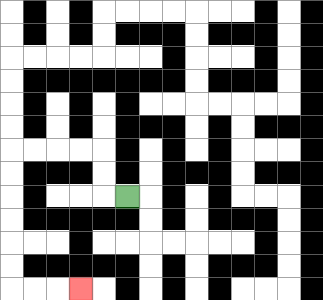{'start': '[5, 8]', 'end': '[3, 12]', 'path_directions': 'L,U,U,L,L,L,L,D,D,D,D,D,D,R,R,R', 'path_coordinates': '[[5, 8], [4, 8], [4, 7], [4, 6], [3, 6], [2, 6], [1, 6], [0, 6], [0, 7], [0, 8], [0, 9], [0, 10], [0, 11], [0, 12], [1, 12], [2, 12], [3, 12]]'}